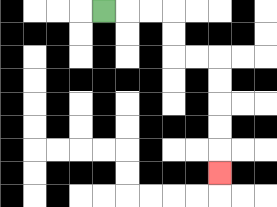{'start': '[4, 0]', 'end': '[9, 7]', 'path_directions': 'R,R,R,D,D,R,R,D,D,D,D,D', 'path_coordinates': '[[4, 0], [5, 0], [6, 0], [7, 0], [7, 1], [7, 2], [8, 2], [9, 2], [9, 3], [9, 4], [9, 5], [9, 6], [9, 7]]'}